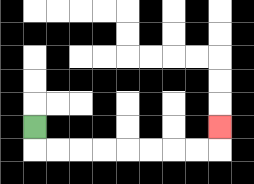{'start': '[1, 5]', 'end': '[9, 5]', 'path_directions': 'D,R,R,R,R,R,R,R,R,U', 'path_coordinates': '[[1, 5], [1, 6], [2, 6], [3, 6], [4, 6], [5, 6], [6, 6], [7, 6], [8, 6], [9, 6], [9, 5]]'}